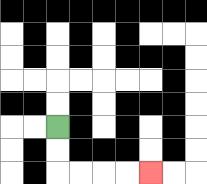{'start': '[2, 5]', 'end': '[6, 7]', 'path_directions': 'D,D,R,R,R,R', 'path_coordinates': '[[2, 5], [2, 6], [2, 7], [3, 7], [4, 7], [5, 7], [6, 7]]'}